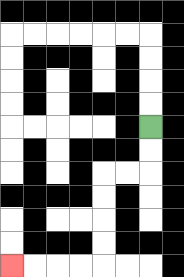{'start': '[6, 5]', 'end': '[0, 11]', 'path_directions': 'D,D,L,L,D,D,D,D,L,L,L,L', 'path_coordinates': '[[6, 5], [6, 6], [6, 7], [5, 7], [4, 7], [4, 8], [4, 9], [4, 10], [4, 11], [3, 11], [2, 11], [1, 11], [0, 11]]'}